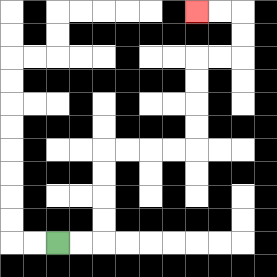{'start': '[2, 10]', 'end': '[8, 0]', 'path_directions': 'R,R,U,U,U,U,R,R,R,R,U,U,U,U,R,R,U,U,L,L', 'path_coordinates': '[[2, 10], [3, 10], [4, 10], [4, 9], [4, 8], [4, 7], [4, 6], [5, 6], [6, 6], [7, 6], [8, 6], [8, 5], [8, 4], [8, 3], [8, 2], [9, 2], [10, 2], [10, 1], [10, 0], [9, 0], [8, 0]]'}